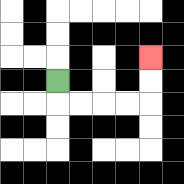{'start': '[2, 3]', 'end': '[6, 2]', 'path_directions': 'D,R,R,R,R,U,U', 'path_coordinates': '[[2, 3], [2, 4], [3, 4], [4, 4], [5, 4], [6, 4], [6, 3], [6, 2]]'}